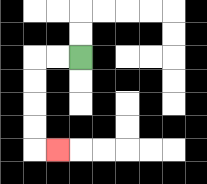{'start': '[3, 2]', 'end': '[2, 6]', 'path_directions': 'L,L,D,D,D,D,R', 'path_coordinates': '[[3, 2], [2, 2], [1, 2], [1, 3], [1, 4], [1, 5], [1, 6], [2, 6]]'}